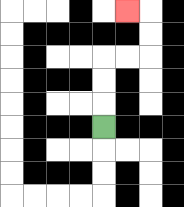{'start': '[4, 5]', 'end': '[5, 0]', 'path_directions': 'U,U,U,R,R,U,U,L', 'path_coordinates': '[[4, 5], [4, 4], [4, 3], [4, 2], [5, 2], [6, 2], [6, 1], [6, 0], [5, 0]]'}